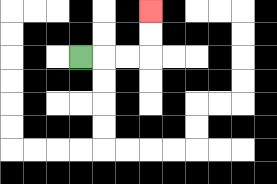{'start': '[3, 2]', 'end': '[6, 0]', 'path_directions': 'R,R,R,U,U', 'path_coordinates': '[[3, 2], [4, 2], [5, 2], [6, 2], [6, 1], [6, 0]]'}